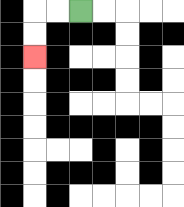{'start': '[3, 0]', 'end': '[1, 2]', 'path_directions': 'L,L,D,D', 'path_coordinates': '[[3, 0], [2, 0], [1, 0], [1, 1], [1, 2]]'}